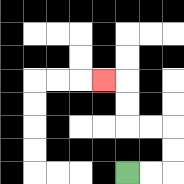{'start': '[5, 7]', 'end': '[4, 3]', 'path_directions': 'R,R,U,U,L,L,U,U,L', 'path_coordinates': '[[5, 7], [6, 7], [7, 7], [7, 6], [7, 5], [6, 5], [5, 5], [5, 4], [5, 3], [4, 3]]'}